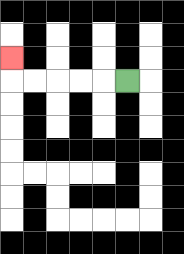{'start': '[5, 3]', 'end': '[0, 2]', 'path_directions': 'L,L,L,L,L,U', 'path_coordinates': '[[5, 3], [4, 3], [3, 3], [2, 3], [1, 3], [0, 3], [0, 2]]'}